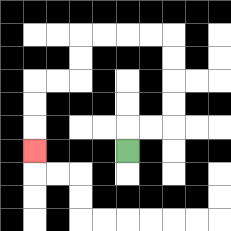{'start': '[5, 6]', 'end': '[1, 6]', 'path_directions': 'U,R,R,U,U,U,U,L,L,L,L,D,D,L,L,D,D,D', 'path_coordinates': '[[5, 6], [5, 5], [6, 5], [7, 5], [7, 4], [7, 3], [7, 2], [7, 1], [6, 1], [5, 1], [4, 1], [3, 1], [3, 2], [3, 3], [2, 3], [1, 3], [1, 4], [1, 5], [1, 6]]'}